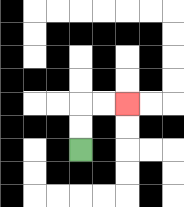{'start': '[3, 6]', 'end': '[5, 4]', 'path_directions': 'U,U,R,R', 'path_coordinates': '[[3, 6], [3, 5], [3, 4], [4, 4], [5, 4]]'}